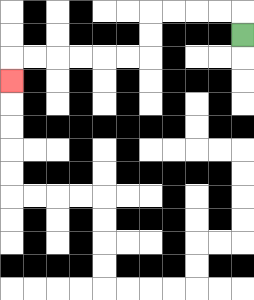{'start': '[10, 1]', 'end': '[0, 3]', 'path_directions': 'U,L,L,L,L,D,D,L,L,L,L,L,L,D', 'path_coordinates': '[[10, 1], [10, 0], [9, 0], [8, 0], [7, 0], [6, 0], [6, 1], [6, 2], [5, 2], [4, 2], [3, 2], [2, 2], [1, 2], [0, 2], [0, 3]]'}